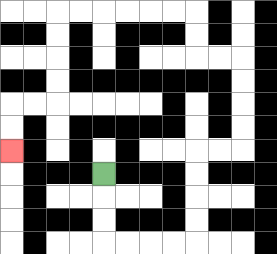{'start': '[4, 7]', 'end': '[0, 6]', 'path_directions': 'D,D,D,R,R,R,R,U,U,U,U,R,R,U,U,U,U,L,L,U,U,L,L,L,L,L,L,D,D,D,D,L,L,D,D', 'path_coordinates': '[[4, 7], [4, 8], [4, 9], [4, 10], [5, 10], [6, 10], [7, 10], [8, 10], [8, 9], [8, 8], [8, 7], [8, 6], [9, 6], [10, 6], [10, 5], [10, 4], [10, 3], [10, 2], [9, 2], [8, 2], [8, 1], [8, 0], [7, 0], [6, 0], [5, 0], [4, 0], [3, 0], [2, 0], [2, 1], [2, 2], [2, 3], [2, 4], [1, 4], [0, 4], [0, 5], [0, 6]]'}